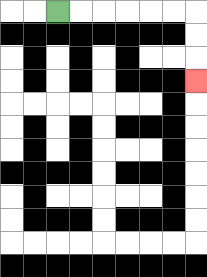{'start': '[2, 0]', 'end': '[8, 3]', 'path_directions': 'R,R,R,R,R,R,D,D,D', 'path_coordinates': '[[2, 0], [3, 0], [4, 0], [5, 0], [6, 0], [7, 0], [8, 0], [8, 1], [8, 2], [8, 3]]'}